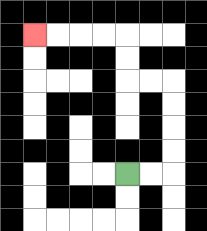{'start': '[5, 7]', 'end': '[1, 1]', 'path_directions': 'R,R,U,U,U,U,L,L,U,U,L,L,L,L', 'path_coordinates': '[[5, 7], [6, 7], [7, 7], [7, 6], [7, 5], [7, 4], [7, 3], [6, 3], [5, 3], [5, 2], [5, 1], [4, 1], [3, 1], [2, 1], [1, 1]]'}